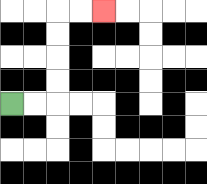{'start': '[0, 4]', 'end': '[4, 0]', 'path_directions': 'R,R,U,U,U,U,R,R', 'path_coordinates': '[[0, 4], [1, 4], [2, 4], [2, 3], [2, 2], [2, 1], [2, 0], [3, 0], [4, 0]]'}